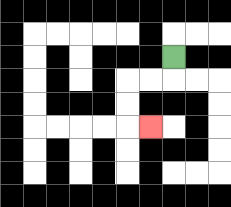{'start': '[7, 2]', 'end': '[6, 5]', 'path_directions': 'D,L,L,D,D,R', 'path_coordinates': '[[7, 2], [7, 3], [6, 3], [5, 3], [5, 4], [5, 5], [6, 5]]'}